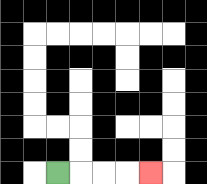{'start': '[2, 7]', 'end': '[6, 7]', 'path_directions': 'R,R,R,R', 'path_coordinates': '[[2, 7], [3, 7], [4, 7], [5, 7], [6, 7]]'}